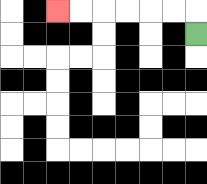{'start': '[8, 1]', 'end': '[2, 0]', 'path_directions': 'U,L,L,L,L,L,L', 'path_coordinates': '[[8, 1], [8, 0], [7, 0], [6, 0], [5, 0], [4, 0], [3, 0], [2, 0]]'}